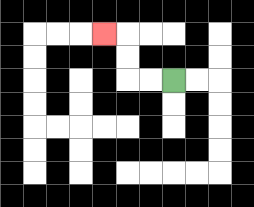{'start': '[7, 3]', 'end': '[4, 1]', 'path_directions': 'L,L,U,U,L', 'path_coordinates': '[[7, 3], [6, 3], [5, 3], [5, 2], [5, 1], [4, 1]]'}